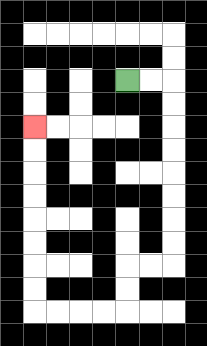{'start': '[5, 3]', 'end': '[1, 5]', 'path_directions': 'R,R,D,D,D,D,D,D,D,D,L,L,D,D,L,L,L,L,U,U,U,U,U,U,U,U', 'path_coordinates': '[[5, 3], [6, 3], [7, 3], [7, 4], [7, 5], [7, 6], [7, 7], [7, 8], [7, 9], [7, 10], [7, 11], [6, 11], [5, 11], [5, 12], [5, 13], [4, 13], [3, 13], [2, 13], [1, 13], [1, 12], [1, 11], [1, 10], [1, 9], [1, 8], [1, 7], [1, 6], [1, 5]]'}